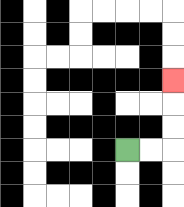{'start': '[5, 6]', 'end': '[7, 3]', 'path_directions': 'R,R,U,U,U', 'path_coordinates': '[[5, 6], [6, 6], [7, 6], [7, 5], [7, 4], [7, 3]]'}